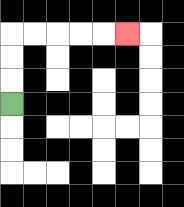{'start': '[0, 4]', 'end': '[5, 1]', 'path_directions': 'U,U,U,R,R,R,R,R', 'path_coordinates': '[[0, 4], [0, 3], [0, 2], [0, 1], [1, 1], [2, 1], [3, 1], [4, 1], [5, 1]]'}